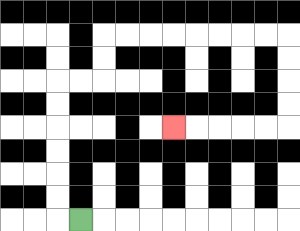{'start': '[3, 9]', 'end': '[7, 5]', 'path_directions': 'L,U,U,U,U,U,U,R,R,U,U,R,R,R,R,R,R,R,R,D,D,D,D,L,L,L,L,L', 'path_coordinates': '[[3, 9], [2, 9], [2, 8], [2, 7], [2, 6], [2, 5], [2, 4], [2, 3], [3, 3], [4, 3], [4, 2], [4, 1], [5, 1], [6, 1], [7, 1], [8, 1], [9, 1], [10, 1], [11, 1], [12, 1], [12, 2], [12, 3], [12, 4], [12, 5], [11, 5], [10, 5], [9, 5], [8, 5], [7, 5]]'}